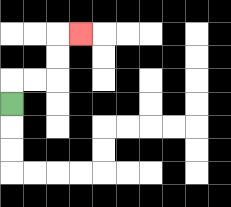{'start': '[0, 4]', 'end': '[3, 1]', 'path_directions': 'U,R,R,U,U,R', 'path_coordinates': '[[0, 4], [0, 3], [1, 3], [2, 3], [2, 2], [2, 1], [3, 1]]'}